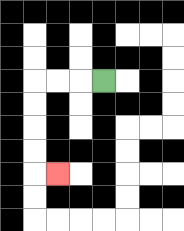{'start': '[4, 3]', 'end': '[2, 7]', 'path_directions': 'L,L,L,D,D,D,D,R', 'path_coordinates': '[[4, 3], [3, 3], [2, 3], [1, 3], [1, 4], [1, 5], [1, 6], [1, 7], [2, 7]]'}